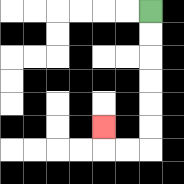{'start': '[6, 0]', 'end': '[4, 5]', 'path_directions': 'D,D,D,D,D,D,L,L,U', 'path_coordinates': '[[6, 0], [6, 1], [6, 2], [6, 3], [6, 4], [6, 5], [6, 6], [5, 6], [4, 6], [4, 5]]'}